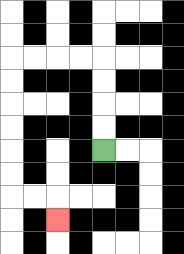{'start': '[4, 6]', 'end': '[2, 9]', 'path_directions': 'U,U,U,U,L,L,L,L,D,D,D,D,D,D,R,R,D', 'path_coordinates': '[[4, 6], [4, 5], [4, 4], [4, 3], [4, 2], [3, 2], [2, 2], [1, 2], [0, 2], [0, 3], [0, 4], [0, 5], [0, 6], [0, 7], [0, 8], [1, 8], [2, 8], [2, 9]]'}